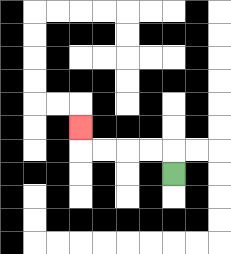{'start': '[7, 7]', 'end': '[3, 5]', 'path_directions': 'U,L,L,L,L,U', 'path_coordinates': '[[7, 7], [7, 6], [6, 6], [5, 6], [4, 6], [3, 6], [3, 5]]'}